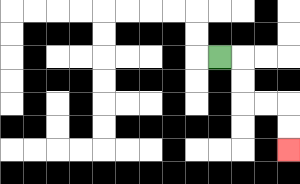{'start': '[9, 2]', 'end': '[12, 6]', 'path_directions': 'R,D,D,R,R,D,D', 'path_coordinates': '[[9, 2], [10, 2], [10, 3], [10, 4], [11, 4], [12, 4], [12, 5], [12, 6]]'}